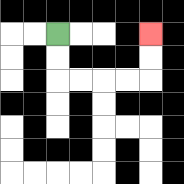{'start': '[2, 1]', 'end': '[6, 1]', 'path_directions': 'D,D,R,R,R,R,U,U', 'path_coordinates': '[[2, 1], [2, 2], [2, 3], [3, 3], [4, 3], [5, 3], [6, 3], [6, 2], [6, 1]]'}